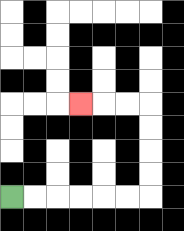{'start': '[0, 8]', 'end': '[3, 4]', 'path_directions': 'R,R,R,R,R,R,U,U,U,U,L,L,L', 'path_coordinates': '[[0, 8], [1, 8], [2, 8], [3, 8], [4, 8], [5, 8], [6, 8], [6, 7], [6, 6], [6, 5], [6, 4], [5, 4], [4, 4], [3, 4]]'}